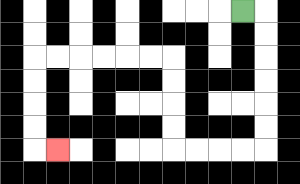{'start': '[10, 0]', 'end': '[2, 6]', 'path_directions': 'R,D,D,D,D,D,D,L,L,L,L,U,U,U,U,L,L,L,L,L,L,D,D,D,D,R', 'path_coordinates': '[[10, 0], [11, 0], [11, 1], [11, 2], [11, 3], [11, 4], [11, 5], [11, 6], [10, 6], [9, 6], [8, 6], [7, 6], [7, 5], [7, 4], [7, 3], [7, 2], [6, 2], [5, 2], [4, 2], [3, 2], [2, 2], [1, 2], [1, 3], [1, 4], [1, 5], [1, 6], [2, 6]]'}